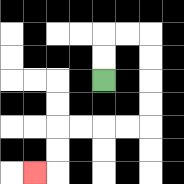{'start': '[4, 3]', 'end': '[1, 7]', 'path_directions': 'U,U,R,R,D,D,D,D,L,L,L,L,D,D,L', 'path_coordinates': '[[4, 3], [4, 2], [4, 1], [5, 1], [6, 1], [6, 2], [6, 3], [6, 4], [6, 5], [5, 5], [4, 5], [3, 5], [2, 5], [2, 6], [2, 7], [1, 7]]'}